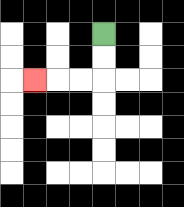{'start': '[4, 1]', 'end': '[1, 3]', 'path_directions': 'D,D,L,L,L', 'path_coordinates': '[[4, 1], [4, 2], [4, 3], [3, 3], [2, 3], [1, 3]]'}